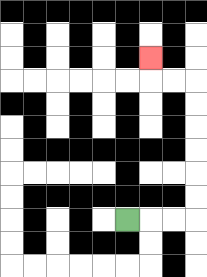{'start': '[5, 9]', 'end': '[6, 2]', 'path_directions': 'R,R,R,U,U,U,U,U,U,L,L,U', 'path_coordinates': '[[5, 9], [6, 9], [7, 9], [8, 9], [8, 8], [8, 7], [8, 6], [8, 5], [8, 4], [8, 3], [7, 3], [6, 3], [6, 2]]'}